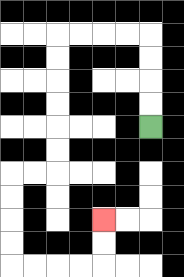{'start': '[6, 5]', 'end': '[4, 9]', 'path_directions': 'U,U,U,U,L,L,L,L,D,D,D,D,D,D,L,L,D,D,D,D,R,R,R,R,U,U', 'path_coordinates': '[[6, 5], [6, 4], [6, 3], [6, 2], [6, 1], [5, 1], [4, 1], [3, 1], [2, 1], [2, 2], [2, 3], [2, 4], [2, 5], [2, 6], [2, 7], [1, 7], [0, 7], [0, 8], [0, 9], [0, 10], [0, 11], [1, 11], [2, 11], [3, 11], [4, 11], [4, 10], [4, 9]]'}